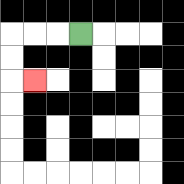{'start': '[3, 1]', 'end': '[1, 3]', 'path_directions': 'L,L,L,D,D,R', 'path_coordinates': '[[3, 1], [2, 1], [1, 1], [0, 1], [0, 2], [0, 3], [1, 3]]'}